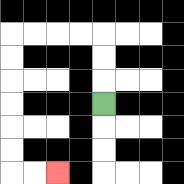{'start': '[4, 4]', 'end': '[2, 7]', 'path_directions': 'U,U,U,L,L,L,L,D,D,D,D,D,D,R,R', 'path_coordinates': '[[4, 4], [4, 3], [4, 2], [4, 1], [3, 1], [2, 1], [1, 1], [0, 1], [0, 2], [0, 3], [0, 4], [0, 5], [0, 6], [0, 7], [1, 7], [2, 7]]'}